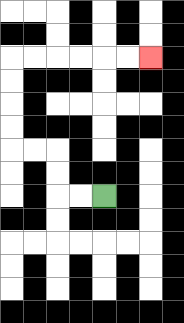{'start': '[4, 8]', 'end': '[6, 2]', 'path_directions': 'L,L,U,U,L,L,U,U,U,U,R,R,R,R,R,R', 'path_coordinates': '[[4, 8], [3, 8], [2, 8], [2, 7], [2, 6], [1, 6], [0, 6], [0, 5], [0, 4], [0, 3], [0, 2], [1, 2], [2, 2], [3, 2], [4, 2], [5, 2], [6, 2]]'}